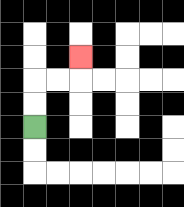{'start': '[1, 5]', 'end': '[3, 2]', 'path_directions': 'U,U,R,R,U', 'path_coordinates': '[[1, 5], [1, 4], [1, 3], [2, 3], [3, 3], [3, 2]]'}